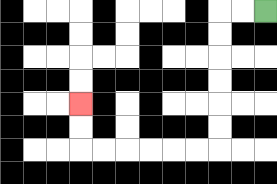{'start': '[11, 0]', 'end': '[3, 4]', 'path_directions': 'L,L,D,D,D,D,D,D,L,L,L,L,L,L,U,U', 'path_coordinates': '[[11, 0], [10, 0], [9, 0], [9, 1], [9, 2], [9, 3], [9, 4], [9, 5], [9, 6], [8, 6], [7, 6], [6, 6], [5, 6], [4, 6], [3, 6], [3, 5], [3, 4]]'}